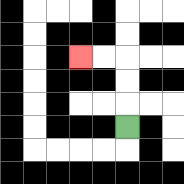{'start': '[5, 5]', 'end': '[3, 2]', 'path_directions': 'U,U,U,L,L', 'path_coordinates': '[[5, 5], [5, 4], [5, 3], [5, 2], [4, 2], [3, 2]]'}